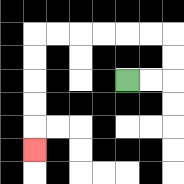{'start': '[5, 3]', 'end': '[1, 6]', 'path_directions': 'R,R,U,U,L,L,L,L,L,L,D,D,D,D,D', 'path_coordinates': '[[5, 3], [6, 3], [7, 3], [7, 2], [7, 1], [6, 1], [5, 1], [4, 1], [3, 1], [2, 1], [1, 1], [1, 2], [1, 3], [1, 4], [1, 5], [1, 6]]'}